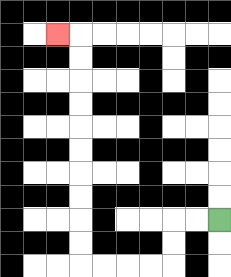{'start': '[9, 9]', 'end': '[2, 1]', 'path_directions': 'L,L,D,D,L,L,L,L,U,U,U,U,U,U,U,U,U,U,L', 'path_coordinates': '[[9, 9], [8, 9], [7, 9], [7, 10], [7, 11], [6, 11], [5, 11], [4, 11], [3, 11], [3, 10], [3, 9], [3, 8], [3, 7], [3, 6], [3, 5], [3, 4], [3, 3], [3, 2], [3, 1], [2, 1]]'}